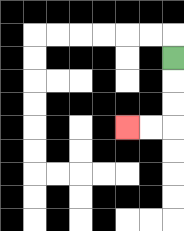{'start': '[7, 2]', 'end': '[5, 5]', 'path_directions': 'D,D,D,L,L', 'path_coordinates': '[[7, 2], [7, 3], [7, 4], [7, 5], [6, 5], [5, 5]]'}